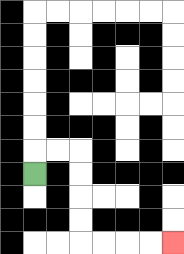{'start': '[1, 7]', 'end': '[7, 10]', 'path_directions': 'U,R,R,D,D,D,D,R,R,R,R', 'path_coordinates': '[[1, 7], [1, 6], [2, 6], [3, 6], [3, 7], [3, 8], [3, 9], [3, 10], [4, 10], [5, 10], [6, 10], [7, 10]]'}